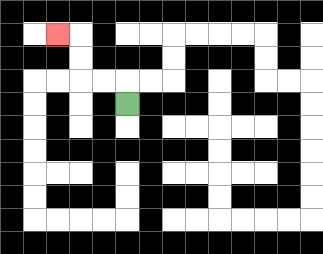{'start': '[5, 4]', 'end': '[2, 1]', 'path_directions': 'U,L,L,U,U,L', 'path_coordinates': '[[5, 4], [5, 3], [4, 3], [3, 3], [3, 2], [3, 1], [2, 1]]'}